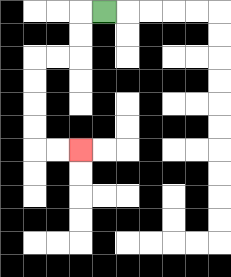{'start': '[4, 0]', 'end': '[3, 6]', 'path_directions': 'L,D,D,L,L,D,D,D,D,R,R', 'path_coordinates': '[[4, 0], [3, 0], [3, 1], [3, 2], [2, 2], [1, 2], [1, 3], [1, 4], [1, 5], [1, 6], [2, 6], [3, 6]]'}